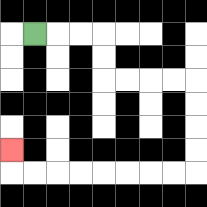{'start': '[1, 1]', 'end': '[0, 6]', 'path_directions': 'R,R,R,D,D,R,R,R,R,D,D,D,D,L,L,L,L,L,L,L,L,U', 'path_coordinates': '[[1, 1], [2, 1], [3, 1], [4, 1], [4, 2], [4, 3], [5, 3], [6, 3], [7, 3], [8, 3], [8, 4], [8, 5], [8, 6], [8, 7], [7, 7], [6, 7], [5, 7], [4, 7], [3, 7], [2, 7], [1, 7], [0, 7], [0, 6]]'}